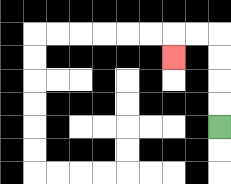{'start': '[9, 5]', 'end': '[7, 2]', 'path_directions': 'U,U,U,U,L,L,D', 'path_coordinates': '[[9, 5], [9, 4], [9, 3], [9, 2], [9, 1], [8, 1], [7, 1], [7, 2]]'}